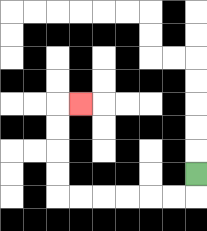{'start': '[8, 7]', 'end': '[3, 4]', 'path_directions': 'D,L,L,L,L,L,L,U,U,U,U,R', 'path_coordinates': '[[8, 7], [8, 8], [7, 8], [6, 8], [5, 8], [4, 8], [3, 8], [2, 8], [2, 7], [2, 6], [2, 5], [2, 4], [3, 4]]'}